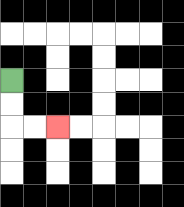{'start': '[0, 3]', 'end': '[2, 5]', 'path_directions': 'D,D,R,R', 'path_coordinates': '[[0, 3], [0, 4], [0, 5], [1, 5], [2, 5]]'}